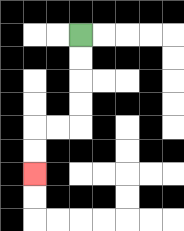{'start': '[3, 1]', 'end': '[1, 7]', 'path_directions': 'D,D,D,D,L,L,D,D', 'path_coordinates': '[[3, 1], [3, 2], [3, 3], [3, 4], [3, 5], [2, 5], [1, 5], [1, 6], [1, 7]]'}